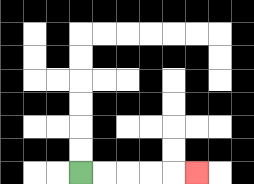{'start': '[3, 7]', 'end': '[8, 7]', 'path_directions': 'R,R,R,R,R', 'path_coordinates': '[[3, 7], [4, 7], [5, 7], [6, 7], [7, 7], [8, 7]]'}